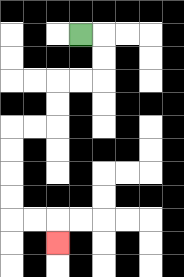{'start': '[3, 1]', 'end': '[2, 10]', 'path_directions': 'R,D,D,L,L,D,D,L,L,D,D,D,D,R,R,D', 'path_coordinates': '[[3, 1], [4, 1], [4, 2], [4, 3], [3, 3], [2, 3], [2, 4], [2, 5], [1, 5], [0, 5], [0, 6], [0, 7], [0, 8], [0, 9], [1, 9], [2, 9], [2, 10]]'}